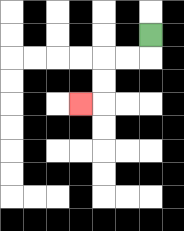{'start': '[6, 1]', 'end': '[3, 4]', 'path_directions': 'D,L,L,D,D,L', 'path_coordinates': '[[6, 1], [6, 2], [5, 2], [4, 2], [4, 3], [4, 4], [3, 4]]'}